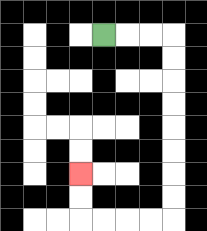{'start': '[4, 1]', 'end': '[3, 7]', 'path_directions': 'R,R,R,D,D,D,D,D,D,D,D,L,L,L,L,U,U', 'path_coordinates': '[[4, 1], [5, 1], [6, 1], [7, 1], [7, 2], [7, 3], [7, 4], [7, 5], [7, 6], [7, 7], [7, 8], [7, 9], [6, 9], [5, 9], [4, 9], [3, 9], [3, 8], [3, 7]]'}